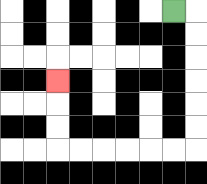{'start': '[7, 0]', 'end': '[2, 3]', 'path_directions': 'R,D,D,D,D,D,D,L,L,L,L,L,L,U,U,U', 'path_coordinates': '[[7, 0], [8, 0], [8, 1], [8, 2], [8, 3], [8, 4], [8, 5], [8, 6], [7, 6], [6, 6], [5, 6], [4, 6], [3, 6], [2, 6], [2, 5], [2, 4], [2, 3]]'}